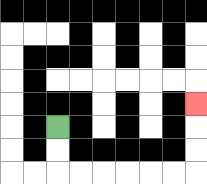{'start': '[2, 5]', 'end': '[8, 4]', 'path_directions': 'D,D,R,R,R,R,R,R,U,U,U', 'path_coordinates': '[[2, 5], [2, 6], [2, 7], [3, 7], [4, 7], [5, 7], [6, 7], [7, 7], [8, 7], [8, 6], [8, 5], [8, 4]]'}